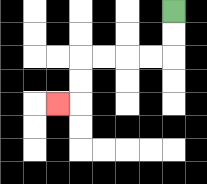{'start': '[7, 0]', 'end': '[2, 4]', 'path_directions': 'D,D,L,L,L,L,D,D,L', 'path_coordinates': '[[7, 0], [7, 1], [7, 2], [6, 2], [5, 2], [4, 2], [3, 2], [3, 3], [3, 4], [2, 4]]'}